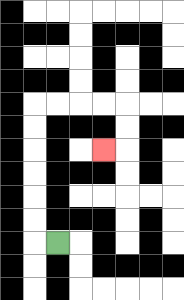{'start': '[2, 10]', 'end': '[4, 6]', 'path_directions': 'L,U,U,U,U,U,U,R,R,R,R,D,D,L', 'path_coordinates': '[[2, 10], [1, 10], [1, 9], [1, 8], [1, 7], [1, 6], [1, 5], [1, 4], [2, 4], [3, 4], [4, 4], [5, 4], [5, 5], [5, 6], [4, 6]]'}